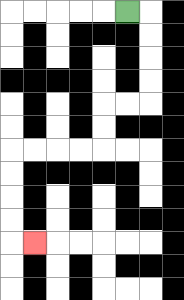{'start': '[5, 0]', 'end': '[1, 10]', 'path_directions': 'R,D,D,D,D,L,L,D,D,L,L,L,L,D,D,D,D,R', 'path_coordinates': '[[5, 0], [6, 0], [6, 1], [6, 2], [6, 3], [6, 4], [5, 4], [4, 4], [4, 5], [4, 6], [3, 6], [2, 6], [1, 6], [0, 6], [0, 7], [0, 8], [0, 9], [0, 10], [1, 10]]'}